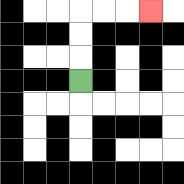{'start': '[3, 3]', 'end': '[6, 0]', 'path_directions': 'U,U,U,R,R,R', 'path_coordinates': '[[3, 3], [3, 2], [3, 1], [3, 0], [4, 0], [5, 0], [6, 0]]'}